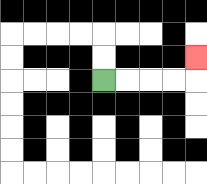{'start': '[4, 3]', 'end': '[8, 2]', 'path_directions': 'R,R,R,R,U', 'path_coordinates': '[[4, 3], [5, 3], [6, 3], [7, 3], [8, 3], [8, 2]]'}